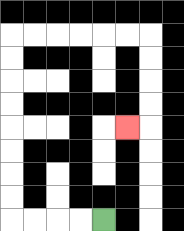{'start': '[4, 9]', 'end': '[5, 5]', 'path_directions': 'L,L,L,L,U,U,U,U,U,U,U,U,R,R,R,R,R,R,D,D,D,D,L', 'path_coordinates': '[[4, 9], [3, 9], [2, 9], [1, 9], [0, 9], [0, 8], [0, 7], [0, 6], [0, 5], [0, 4], [0, 3], [0, 2], [0, 1], [1, 1], [2, 1], [3, 1], [4, 1], [5, 1], [6, 1], [6, 2], [6, 3], [6, 4], [6, 5], [5, 5]]'}